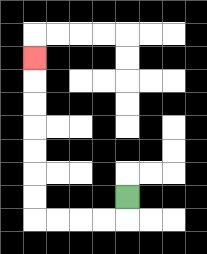{'start': '[5, 8]', 'end': '[1, 2]', 'path_directions': 'D,L,L,L,L,U,U,U,U,U,U,U', 'path_coordinates': '[[5, 8], [5, 9], [4, 9], [3, 9], [2, 9], [1, 9], [1, 8], [1, 7], [1, 6], [1, 5], [1, 4], [1, 3], [1, 2]]'}